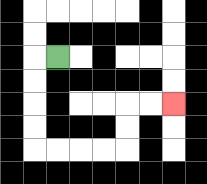{'start': '[2, 2]', 'end': '[7, 4]', 'path_directions': 'L,D,D,D,D,R,R,R,R,U,U,R,R', 'path_coordinates': '[[2, 2], [1, 2], [1, 3], [1, 4], [1, 5], [1, 6], [2, 6], [3, 6], [4, 6], [5, 6], [5, 5], [5, 4], [6, 4], [7, 4]]'}